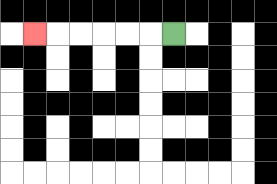{'start': '[7, 1]', 'end': '[1, 1]', 'path_directions': 'L,L,L,L,L,L', 'path_coordinates': '[[7, 1], [6, 1], [5, 1], [4, 1], [3, 1], [2, 1], [1, 1]]'}